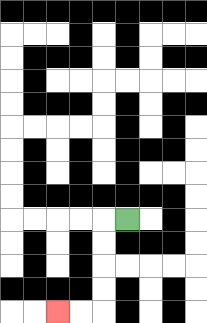{'start': '[5, 9]', 'end': '[2, 13]', 'path_directions': 'L,D,D,D,D,L,L', 'path_coordinates': '[[5, 9], [4, 9], [4, 10], [4, 11], [4, 12], [4, 13], [3, 13], [2, 13]]'}